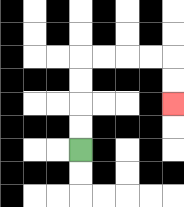{'start': '[3, 6]', 'end': '[7, 4]', 'path_directions': 'U,U,U,U,R,R,R,R,D,D', 'path_coordinates': '[[3, 6], [3, 5], [3, 4], [3, 3], [3, 2], [4, 2], [5, 2], [6, 2], [7, 2], [7, 3], [7, 4]]'}